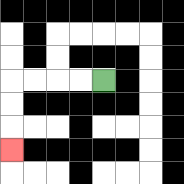{'start': '[4, 3]', 'end': '[0, 6]', 'path_directions': 'L,L,L,L,D,D,D', 'path_coordinates': '[[4, 3], [3, 3], [2, 3], [1, 3], [0, 3], [0, 4], [0, 5], [0, 6]]'}